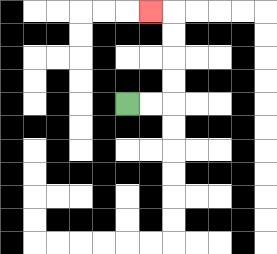{'start': '[5, 4]', 'end': '[6, 0]', 'path_directions': 'R,R,U,U,U,U,L', 'path_coordinates': '[[5, 4], [6, 4], [7, 4], [7, 3], [7, 2], [7, 1], [7, 0], [6, 0]]'}